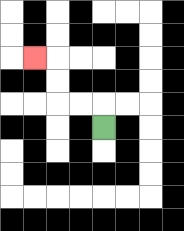{'start': '[4, 5]', 'end': '[1, 2]', 'path_directions': 'U,L,L,U,U,L', 'path_coordinates': '[[4, 5], [4, 4], [3, 4], [2, 4], [2, 3], [2, 2], [1, 2]]'}